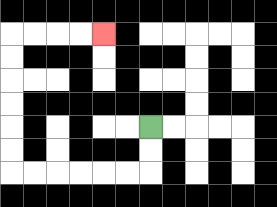{'start': '[6, 5]', 'end': '[4, 1]', 'path_directions': 'D,D,L,L,L,L,L,L,U,U,U,U,U,U,R,R,R,R', 'path_coordinates': '[[6, 5], [6, 6], [6, 7], [5, 7], [4, 7], [3, 7], [2, 7], [1, 7], [0, 7], [0, 6], [0, 5], [0, 4], [0, 3], [0, 2], [0, 1], [1, 1], [2, 1], [3, 1], [4, 1]]'}